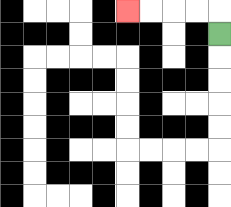{'start': '[9, 1]', 'end': '[5, 0]', 'path_directions': 'U,L,L,L,L', 'path_coordinates': '[[9, 1], [9, 0], [8, 0], [7, 0], [6, 0], [5, 0]]'}